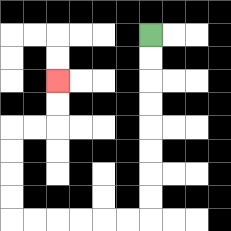{'start': '[6, 1]', 'end': '[2, 3]', 'path_directions': 'D,D,D,D,D,D,D,D,L,L,L,L,L,L,U,U,U,U,R,R,U,U', 'path_coordinates': '[[6, 1], [6, 2], [6, 3], [6, 4], [6, 5], [6, 6], [6, 7], [6, 8], [6, 9], [5, 9], [4, 9], [3, 9], [2, 9], [1, 9], [0, 9], [0, 8], [0, 7], [0, 6], [0, 5], [1, 5], [2, 5], [2, 4], [2, 3]]'}